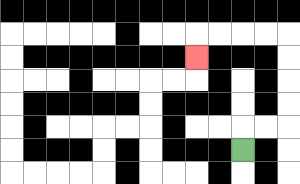{'start': '[10, 6]', 'end': '[8, 2]', 'path_directions': 'U,R,R,U,U,U,U,L,L,L,L,D', 'path_coordinates': '[[10, 6], [10, 5], [11, 5], [12, 5], [12, 4], [12, 3], [12, 2], [12, 1], [11, 1], [10, 1], [9, 1], [8, 1], [8, 2]]'}